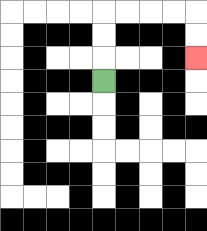{'start': '[4, 3]', 'end': '[8, 2]', 'path_directions': 'U,U,U,R,R,R,R,D,D', 'path_coordinates': '[[4, 3], [4, 2], [4, 1], [4, 0], [5, 0], [6, 0], [7, 0], [8, 0], [8, 1], [8, 2]]'}